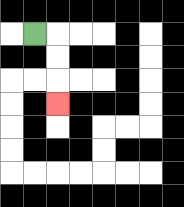{'start': '[1, 1]', 'end': '[2, 4]', 'path_directions': 'R,D,D,D', 'path_coordinates': '[[1, 1], [2, 1], [2, 2], [2, 3], [2, 4]]'}